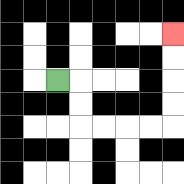{'start': '[2, 3]', 'end': '[7, 1]', 'path_directions': 'R,D,D,R,R,R,R,U,U,U,U', 'path_coordinates': '[[2, 3], [3, 3], [3, 4], [3, 5], [4, 5], [5, 5], [6, 5], [7, 5], [7, 4], [7, 3], [7, 2], [7, 1]]'}